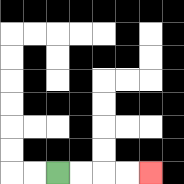{'start': '[2, 7]', 'end': '[6, 7]', 'path_directions': 'R,R,R,R', 'path_coordinates': '[[2, 7], [3, 7], [4, 7], [5, 7], [6, 7]]'}